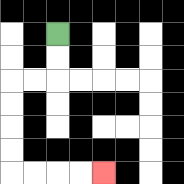{'start': '[2, 1]', 'end': '[4, 7]', 'path_directions': 'D,D,L,L,D,D,D,D,R,R,R,R', 'path_coordinates': '[[2, 1], [2, 2], [2, 3], [1, 3], [0, 3], [0, 4], [0, 5], [0, 6], [0, 7], [1, 7], [2, 7], [3, 7], [4, 7]]'}